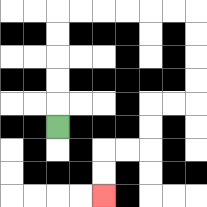{'start': '[2, 5]', 'end': '[4, 8]', 'path_directions': 'U,U,U,U,U,R,R,R,R,R,R,D,D,D,D,L,L,D,D,L,L,D,D', 'path_coordinates': '[[2, 5], [2, 4], [2, 3], [2, 2], [2, 1], [2, 0], [3, 0], [4, 0], [5, 0], [6, 0], [7, 0], [8, 0], [8, 1], [8, 2], [8, 3], [8, 4], [7, 4], [6, 4], [6, 5], [6, 6], [5, 6], [4, 6], [4, 7], [4, 8]]'}